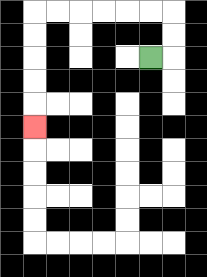{'start': '[6, 2]', 'end': '[1, 5]', 'path_directions': 'R,U,U,L,L,L,L,L,L,D,D,D,D,D', 'path_coordinates': '[[6, 2], [7, 2], [7, 1], [7, 0], [6, 0], [5, 0], [4, 0], [3, 0], [2, 0], [1, 0], [1, 1], [1, 2], [1, 3], [1, 4], [1, 5]]'}